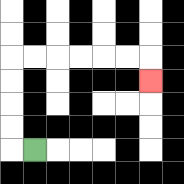{'start': '[1, 6]', 'end': '[6, 3]', 'path_directions': 'L,U,U,U,U,R,R,R,R,R,R,D', 'path_coordinates': '[[1, 6], [0, 6], [0, 5], [0, 4], [0, 3], [0, 2], [1, 2], [2, 2], [3, 2], [4, 2], [5, 2], [6, 2], [6, 3]]'}